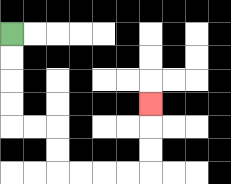{'start': '[0, 1]', 'end': '[6, 4]', 'path_directions': 'D,D,D,D,R,R,D,D,R,R,R,R,U,U,U', 'path_coordinates': '[[0, 1], [0, 2], [0, 3], [0, 4], [0, 5], [1, 5], [2, 5], [2, 6], [2, 7], [3, 7], [4, 7], [5, 7], [6, 7], [6, 6], [6, 5], [6, 4]]'}